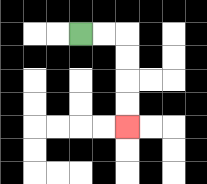{'start': '[3, 1]', 'end': '[5, 5]', 'path_directions': 'R,R,D,D,D,D', 'path_coordinates': '[[3, 1], [4, 1], [5, 1], [5, 2], [5, 3], [5, 4], [5, 5]]'}